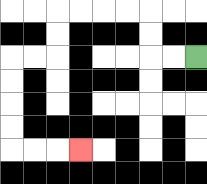{'start': '[8, 2]', 'end': '[3, 6]', 'path_directions': 'L,L,U,U,L,L,L,L,D,D,L,L,D,D,D,D,R,R,R', 'path_coordinates': '[[8, 2], [7, 2], [6, 2], [6, 1], [6, 0], [5, 0], [4, 0], [3, 0], [2, 0], [2, 1], [2, 2], [1, 2], [0, 2], [0, 3], [0, 4], [0, 5], [0, 6], [1, 6], [2, 6], [3, 6]]'}